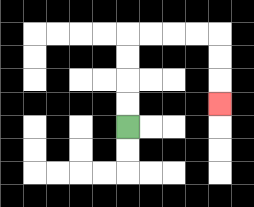{'start': '[5, 5]', 'end': '[9, 4]', 'path_directions': 'U,U,U,U,R,R,R,R,D,D,D', 'path_coordinates': '[[5, 5], [5, 4], [5, 3], [5, 2], [5, 1], [6, 1], [7, 1], [8, 1], [9, 1], [9, 2], [9, 3], [9, 4]]'}